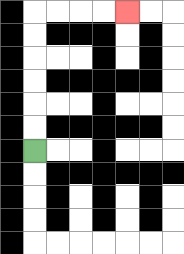{'start': '[1, 6]', 'end': '[5, 0]', 'path_directions': 'U,U,U,U,U,U,R,R,R,R', 'path_coordinates': '[[1, 6], [1, 5], [1, 4], [1, 3], [1, 2], [1, 1], [1, 0], [2, 0], [3, 0], [4, 0], [5, 0]]'}